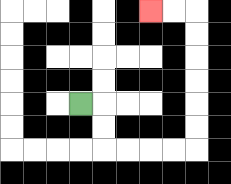{'start': '[3, 4]', 'end': '[6, 0]', 'path_directions': 'R,D,D,R,R,R,R,U,U,U,U,U,U,L,L', 'path_coordinates': '[[3, 4], [4, 4], [4, 5], [4, 6], [5, 6], [6, 6], [7, 6], [8, 6], [8, 5], [8, 4], [8, 3], [8, 2], [8, 1], [8, 0], [7, 0], [6, 0]]'}